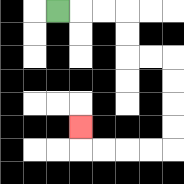{'start': '[2, 0]', 'end': '[3, 5]', 'path_directions': 'R,R,R,D,D,R,R,D,D,D,D,L,L,L,L,U', 'path_coordinates': '[[2, 0], [3, 0], [4, 0], [5, 0], [5, 1], [5, 2], [6, 2], [7, 2], [7, 3], [7, 4], [7, 5], [7, 6], [6, 6], [5, 6], [4, 6], [3, 6], [3, 5]]'}